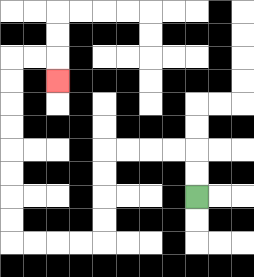{'start': '[8, 8]', 'end': '[2, 3]', 'path_directions': 'U,U,L,L,L,L,D,D,D,D,L,L,L,L,U,U,U,U,U,U,U,U,R,R,D', 'path_coordinates': '[[8, 8], [8, 7], [8, 6], [7, 6], [6, 6], [5, 6], [4, 6], [4, 7], [4, 8], [4, 9], [4, 10], [3, 10], [2, 10], [1, 10], [0, 10], [0, 9], [0, 8], [0, 7], [0, 6], [0, 5], [0, 4], [0, 3], [0, 2], [1, 2], [2, 2], [2, 3]]'}